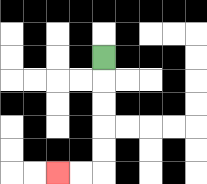{'start': '[4, 2]', 'end': '[2, 7]', 'path_directions': 'D,D,D,D,D,L,L', 'path_coordinates': '[[4, 2], [4, 3], [4, 4], [4, 5], [4, 6], [4, 7], [3, 7], [2, 7]]'}